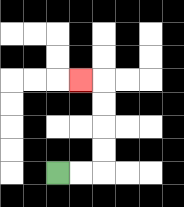{'start': '[2, 7]', 'end': '[3, 3]', 'path_directions': 'R,R,U,U,U,U,L', 'path_coordinates': '[[2, 7], [3, 7], [4, 7], [4, 6], [4, 5], [4, 4], [4, 3], [3, 3]]'}